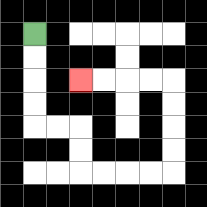{'start': '[1, 1]', 'end': '[3, 3]', 'path_directions': 'D,D,D,D,R,R,D,D,R,R,R,R,U,U,U,U,L,L,L,L', 'path_coordinates': '[[1, 1], [1, 2], [1, 3], [1, 4], [1, 5], [2, 5], [3, 5], [3, 6], [3, 7], [4, 7], [5, 7], [6, 7], [7, 7], [7, 6], [7, 5], [7, 4], [7, 3], [6, 3], [5, 3], [4, 3], [3, 3]]'}